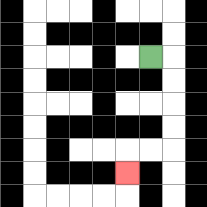{'start': '[6, 2]', 'end': '[5, 7]', 'path_directions': 'R,D,D,D,D,L,L,D', 'path_coordinates': '[[6, 2], [7, 2], [7, 3], [7, 4], [7, 5], [7, 6], [6, 6], [5, 6], [5, 7]]'}